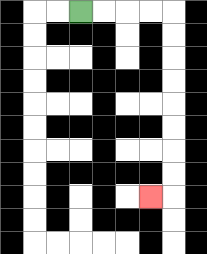{'start': '[3, 0]', 'end': '[6, 8]', 'path_directions': 'R,R,R,R,D,D,D,D,D,D,D,D,L', 'path_coordinates': '[[3, 0], [4, 0], [5, 0], [6, 0], [7, 0], [7, 1], [7, 2], [7, 3], [7, 4], [7, 5], [7, 6], [7, 7], [7, 8], [6, 8]]'}